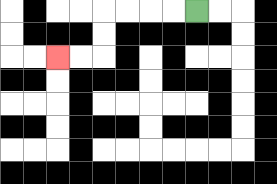{'start': '[8, 0]', 'end': '[2, 2]', 'path_directions': 'L,L,L,L,D,D,L,L', 'path_coordinates': '[[8, 0], [7, 0], [6, 0], [5, 0], [4, 0], [4, 1], [4, 2], [3, 2], [2, 2]]'}